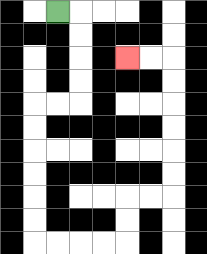{'start': '[2, 0]', 'end': '[5, 2]', 'path_directions': 'R,D,D,D,D,L,L,D,D,D,D,D,D,R,R,R,R,U,U,R,R,U,U,U,U,U,U,L,L', 'path_coordinates': '[[2, 0], [3, 0], [3, 1], [3, 2], [3, 3], [3, 4], [2, 4], [1, 4], [1, 5], [1, 6], [1, 7], [1, 8], [1, 9], [1, 10], [2, 10], [3, 10], [4, 10], [5, 10], [5, 9], [5, 8], [6, 8], [7, 8], [7, 7], [7, 6], [7, 5], [7, 4], [7, 3], [7, 2], [6, 2], [5, 2]]'}